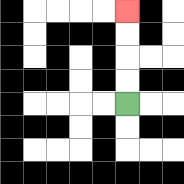{'start': '[5, 4]', 'end': '[5, 0]', 'path_directions': 'U,U,U,U', 'path_coordinates': '[[5, 4], [5, 3], [5, 2], [5, 1], [5, 0]]'}